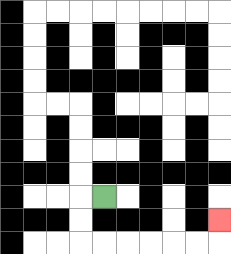{'start': '[4, 8]', 'end': '[9, 9]', 'path_directions': 'L,D,D,R,R,R,R,R,R,U', 'path_coordinates': '[[4, 8], [3, 8], [3, 9], [3, 10], [4, 10], [5, 10], [6, 10], [7, 10], [8, 10], [9, 10], [9, 9]]'}